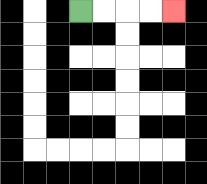{'start': '[3, 0]', 'end': '[7, 0]', 'path_directions': 'R,R,R,R', 'path_coordinates': '[[3, 0], [4, 0], [5, 0], [6, 0], [7, 0]]'}